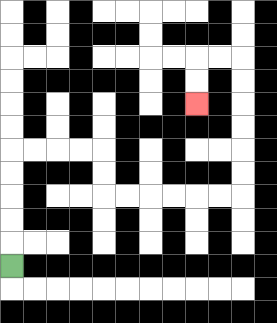{'start': '[0, 11]', 'end': '[8, 4]', 'path_directions': 'U,U,U,U,U,R,R,R,R,D,D,R,R,R,R,R,R,U,U,U,U,U,U,L,L,D,D', 'path_coordinates': '[[0, 11], [0, 10], [0, 9], [0, 8], [0, 7], [0, 6], [1, 6], [2, 6], [3, 6], [4, 6], [4, 7], [4, 8], [5, 8], [6, 8], [7, 8], [8, 8], [9, 8], [10, 8], [10, 7], [10, 6], [10, 5], [10, 4], [10, 3], [10, 2], [9, 2], [8, 2], [8, 3], [8, 4]]'}